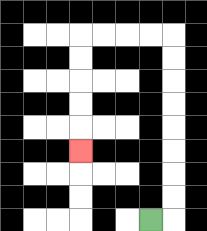{'start': '[6, 9]', 'end': '[3, 6]', 'path_directions': 'R,U,U,U,U,U,U,U,U,L,L,L,L,D,D,D,D,D', 'path_coordinates': '[[6, 9], [7, 9], [7, 8], [7, 7], [7, 6], [7, 5], [7, 4], [7, 3], [7, 2], [7, 1], [6, 1], [5, 1], [4, 1], [3, 1], [3, 2], [3, 3], [3, 4], [3, 5], [3, 6]]'}